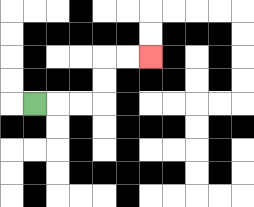{'start': '[1, 4]', 'end': '[6, 2]', 'path_directions': 'R,R,R,U,U,R,R', 'path_coordinates': '[[1, 4], [2, 4], [3, 4], [4, 4], [4, 3], [4, 2], [5, 2], [6, 2]]'}